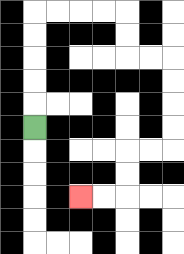{'start': '[1, 5]', 'end': '[3, 8]', 'path_directions': 'U,U,U,U,U,R,R,R,R,D,D,R,R,D,D,D,D,L,L,D,D,L,L', 'path_coordinates': '[[1, 5], [1, 4], [1, 3], [1, 2], [1, 1], [1, 0], [2, 0], [3, 0], [4, 0], [5, 0], [5, 1], [5, 2], [6, 2], [7, 2], [7, 3], [7, 4], [7, 5], [7, 6], [6, 6], [5, 6], [5, 7], [5, 8], [4, 8], [3, 8]]'}